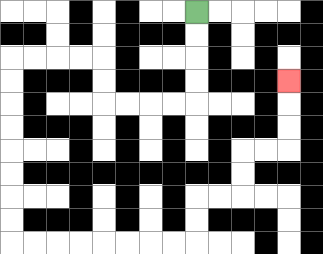{'start': '[8, 0]', 'end': '[12, 3]', 'path_directions': 'D,D,D,D,L,L,L,L,U,U,L,L,L,L,D,D,D,D,D,D,D,D,R,R,R,R,R,R,R,R,U,U,R,R,U,U,R,R,U,U,U', 'path_coordinates': '[[8, 0], [8, 1], [8, 2], [8, 3], [8, 4], [7, 4], [6, 4], [5, 4], [4, 4], [4, 3], [4, 2], [3, 2], [2, 2], [1, 2], [0, 2], [0, 3], [0, 4], [0, 5], [0, 6], [0, 7], [0, 8], [0, 9], [0, 10], [1, 10], [2, 10], [3, 10], [4, 10], [5, 10], [6, 10], [7, 10], [8, 10], [8, 9], [8, 8], [9, 8], [10, 8], [10, 7], [10, 6], [11, 6], [12, 6], [12, 5], [12, 4], [12, 3]]'}